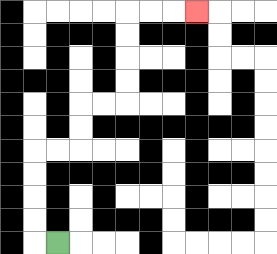{'start': '[2, 10]', 'end': '[8, 0]', 'path_directions': 'L,U,U,U,U,R,R,U,U,R,R,U,U,U,U,R,R,R', 'path_coordinates': '[[2, 10], [1, 10], [1, 9], [1, 8], [1, 7], [1, 6], [2, 6], [3, 6], [3, 5], [3, 4], [4, 4], [5, 4], [5, 3], [5, 2], [5, 1], [5, 0], [6, 0], [7, 0], [8, 0]]'}